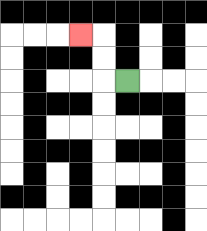{'start': '[5, 3]', 'end': '[3, 1]', 'path_directions': 'L,U,U,L', 'path_coordinates': '[[5, 3], [4, 3], [4, 2], [4, 1], [3, 1]]'}